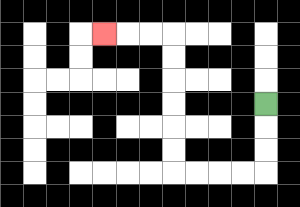{'start': '[11, 4]', 'end': '[4, 1]', 'path_directions': 'D,D,D,L,L,L,L,U,U,U,U,U,U,L,L,L', 'path_coordinates': '[[11, 4], [11, 5], [11, 6], [11, 7], [10, 7], [9, 7], [8, 7], [7, 7], [7, 6], [7, 5], [7, 4], [7, 3], [7, 2], [7, 1], [6, 1], [5, 1], [4, 1]]'}